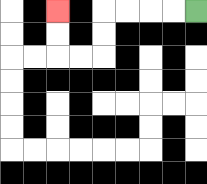{'start': '[8, 0]', 'end': '[2, 0]', 'path_directions': 'L,L,L,L,D,D,L,L,U,U', 'path_coordinates': '[[8, 0], [7, 0], [6, 0], [5, 0], [4, 0], [4, 1], [4, 2], [3, 2], [2, 2], [2, 1], [2, 0]]'}